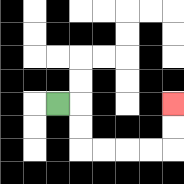{'start': '[2, 4]', 'end': '[7, 4]', 'path_directions': 'R,D,D,R,R,R,R,U,U', 'path_coordinates': '[[2, 4], [3, 4], [3, 5], [3, 6], [4, 6], [5, 6], [6, 6], [7, 6], [7, 5], [7, 4]]'}